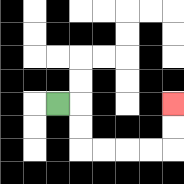{'start': '[2, 4]', 'end': '[7, 4]', 'path_directions': 'R,D,D,R,R,R,R,U,U', 'path_coordinates': '[[2, 4], [3, 4], [3, 5], [3, 6], [4, 6], [5, 6], [6, 6], [7, 6], [7, 5], [7, 4]]'}